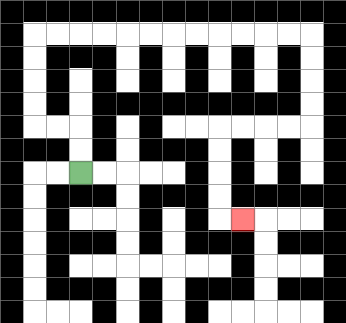{'start': '[3, 7]', 'end': '[10, 9]', 'path_directions': 'U,U,L,L,U,U,U,U,R,R,R,R,R,R,R,R,R,R,R,R,D,D,D,D,L,L,L,L,D,D,D,D,R', 'path_coordinates': '[[3, 7], [3, 6], [3, 5], [2, 5], [1, 5], [1, 4], [1, 3], [1, 2], [1, 1], [2, 1], [3, 1], [4, 1], [5, 1], [6, 1], [7, 1], [8, 1], [9, 1], [10, 1], [11, 1], [12, 1], [13, 1], [13, 2], [13, 3], [13, 4], [13, 5], [12, 5], [11, 5], [10, 5], [9, 5], [9, 6], [9, 7], [9, 8], [9, 9], [10, 9]]'}